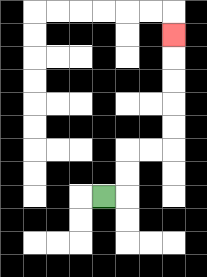{'start': '[4, 8]', 'end': '[7, 1]', 'path_directions': 'R,U,U,R,R,U,U,U,U,U', 'path_coordinates': '[[4, 8], [5, 8], [5, 7], [5, 6], [6, 6], [7, 6], [7, 5], [7, 4], [7, 3], [7, 2], [7, 1]]'}